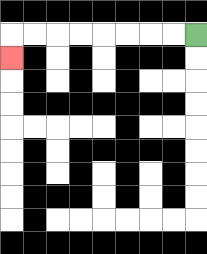{'start': '[8, 1]', 'end': '[0, 2]', 'path_directions': 'L,L,L,L,L,L,L,L,D', 'path_coordinates': '[[8, 1], [7, 1], [6, 1], [5, 1], [4, 1], [3, 1], [2, 1], [1, 1], [0, 1], [0, 2]]'}